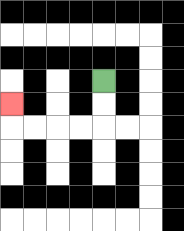{'start': '[4, 3]', 'end': '[0, 4]', 'path_directions': 'D,D,L,L,L,L,U', 'path_coordinates': '[[4, 3], [4, 4], [4, 5], [3, 5], [2, 5], [1, 5], [0, 5], [0, 4]]'}